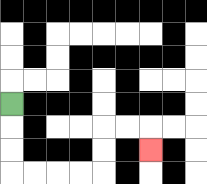{'start': '[0, 4]', 'end': '[6, 6]', 'path_directions': 'D,D,D,R,R,R,R,U,U,R,R,D', 'path_coordinates': '[[0, 4], [0, 5], [0, 6], [0, 7], [1, 7], [2, 7], [3, 7], [4, 7], [4, 6], [4, 5], [5, 5], [6, 5], [6, 6]]'}